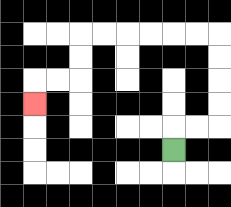{'start': '[7, 6]', 'end': '[1, 4]', 'path_directions': 'U,R,R,U,U,U,U,L,L,L,L,L,L,D,D,L,L,D', 'path_coordinates': '[[7, 6], [7, 5], [8, 5], [9, 5], [9, 4], [9, 3], [9, 2], [9, 1], [8, 1], [7, 1], [6, 1], [5, 1], [4, 1], [3, 1], [3, 2], [3, 3], [2, 3], [1, 3], [1, 4]]'}